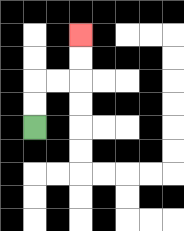{'start': '[1, 5]', 'end': '[3, 1]', 'path_directions': 'U,U,R,R,U,U', 'path_coordinates': '[[1, 5], [1, 4], [1, 3], [2, 3], [3, 3], [3, 2], [3, 1]]'}